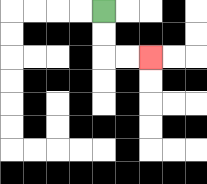{'start': '[4, 0]', 'end': '[6, 2]', 'path_directions': 'D,D,R,R', 'path_coordinates': '[[4, 0], [4, 1], [4, 2], [5, 2], [6, 2]]'}